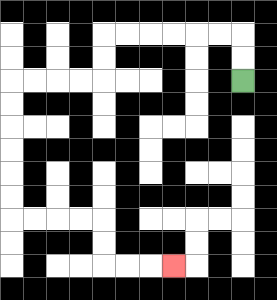{'start': '[10, 3]', 'end': '[7, 11]', 'path_directions': 'U,U,L,L,L,L,L,L,D,D,L,L,L,L,D,D,D,D,D,D,R,R,R,R,D,D,R,R,R', 'path_coordinates': '[[10, 3], [10, 2], [10, 1], [9, 1], [8, 1], [7, 1], [6, 1], [5, 1], [4, 1], [4, 2], [4, 3], [3, 3], [2, 3], [1, 3], [0, 3], [0, 4], [0, 5], [0, 6], [0, 7], [0, 8], [0, 9], [1, 9], [2, 9], [3, 9], [4, 9], [4, 10], [4, 11], [5, 11], [6, 11], [7, 11]]'}